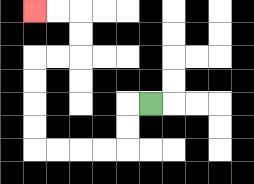{'start': '[6, 4]', 'end': '[1, 0]', 'path_directions': 'L,D,D,L,L,L,L,U,U,U,U,R,R,U,U,L,L', 'path_coordinates': '[[6, 4], [5, 4], [5, 5], [5, 6], [4, 6], [3, 6], [2, 6], [1, 6], [1, 5], [1, 4], [1, 3], [1, 2], [2, 2], [3, 2], [3, 1], [3, 0], [2, 0], [1, 0]]'}